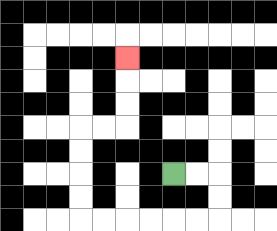{'start': '[7, 7]', 'end': '[5, 2]', 'path_directions': 'R,R,D,D,L,L,L,L,L,L,U,U,U,U,R,R,U,U,U', 'path_coordinates': '[[7, 7], [8, 7], [9, 7], [9, 8], [9, 9], [8, 9], [7, 9], [6, 9], [5, 9], [4, 9], [3, 9], [3, 8], [3, 7], [3, 6], [3, 5], [4, 5], [5, 5], [5, 4], [5, 3], [5, 2]]'}